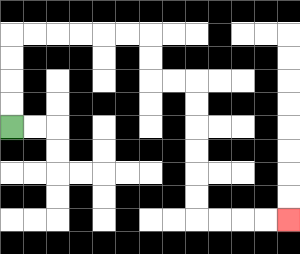{'start': '[0, 5]', 'end': '[12, 9]', 'path_directions': 'U,U,U,U,R,R,R,R,R,R,D,D,R,R,D,D,D,D,D,D,R,R,R,R', 'path_coordinates': '[[0, 5], [0, 4], [0, 3], [0, 2], [0, 1], [1, 1], [2, 1], [3, 1], [4, 1], [5, 1], [6, 1], [6, 2], [6, 3], [7, 3], [8, 3], [8, 4], [8, 5], [8, 6], [8, 7], [8, 8], [8, 9], [9, 9], [10, 9], [11, 9], [12, 9]]'}